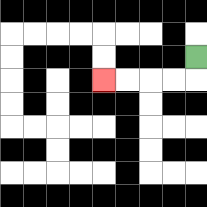{'start': '[8, 2]', 'end': '[4, 3]', 'path_directions': 'D,L,L,L,L', 'path_coordinates': '[[8, 2], [8, 3], [7, 3], [6, 3], [5, 3], [4, 3]]'}